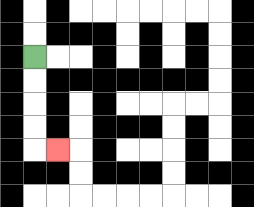{'start': '[1, 2]', 'end': '[2, 6]', 'path_directions': 'D,D,D,D,R', 'path_coordinates': '[[1, 2], [1, 3], [1, 4], [1, 5], [1, 6], [2, 6]]'}